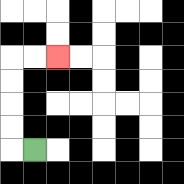{'start': '[1, 6]', 'end': '[2, 2]', 'path_directions': 'L,U,U,U,U,R,R', 'path_coordinates': '[[1, 6], [0, 6], [0, 5], [0, 4], [0, 3], [0, 2], [1, 2], [2, 2]]'}